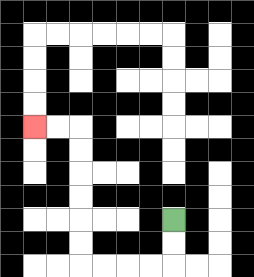{'start': '[7, 9]', 'end': '[1, 5]', 'path_directions': 'D,D,L,L,L,L,U,U,U,U,U,U,L,L', 'path_coordinates': '[[7, 9], [7, 10], [7, 11], [6, 11], [5, 11], [4, 11], [3, 11], [3, 10], [3, 9], [3, 8], [3, 7], [3, 6], [3, 5], [2, 5], [1, 5]]'}